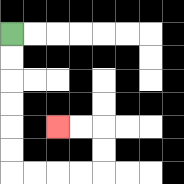{'start': '[0, 1]', 'end': '[2, 5]', 'path_directions': 'D,D,D,D,D,D,R,R,R,R,U,U,L,L', 'path_coordinates': '[[0, 1], [0, 2], [0, 3], [0, 4], [0, 5], [0, 6], [0, 7], [1, 7], [2, 7], [3, 7], [4, 7], [4, 6], [4, 5], [3, 5], [2, 5]]'}